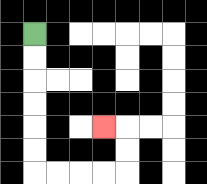{'start': '[1, 1]', 'end': '[4, 5]', 'path_directions': 'D,D,D,D,D,D,R,R,R,R,U,U,L', 'path_coordinates': '[[1, 1], [1, 2], [1, 3], [1, 4], [1, 5], [1, 6], [1, 7], [2, 7], [3, 7], [4, 7], [5, 7], [5, 6], [5, 5], [4, 5]]'}